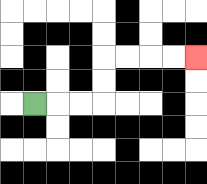{'start': '[1, 4]', 'end': '[8, 2]', 'path_directions': 'R,R,R,U,U,R,R,R,R', 'path_coordinates': '[[1, 4], [2, 4], [3, 4], [4, 4], [4, 3], [4, 2], [5, 2], [6, 2], [7, 2], [8, 2]]'}